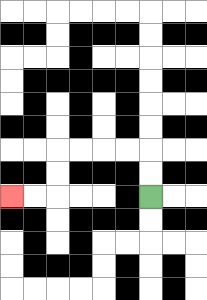{'start': '[6, 8]', 'end': '[0, 8]', 'path_directions': 'U,U,L,L,L,L,D,D,L,L', 'path_coordinates': '[[6, 8], [6, 7], [6, 6], [5, 6], [4, 6], [3, 6], [2, 6], [2, 7], [2, 8], [1, 8], [0, 8]]'}